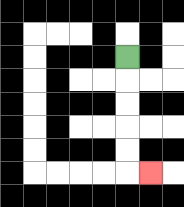{'start': '[5, 2]', 'end': '[6, 7]', 'path_directions': 'D,D,D,D,D,R', 'path_coordinates': '[[5, 2], [5, 3], [5, 4], [5, 5], [5, 6], [5, 7], [6, 7]]'}